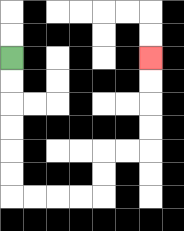{'start': '[0, 2]', 'end': '[6, 2]', 'path_directions': 'D,D,D,D,D,D,R,R,R,R,U,U,R,R,U,U,U,U', 'path_coordinates': '[[0, 2], [0, 3], [0, 4], [0, 5], [0, 6], [0, 7], [0, 8], [1, 8], [2, 8], [3, 8], [4, 8], [4, 7], [4, 6], [5, 6], [6, 6], [6, 5], [6, 4], [6, 3], [6, 2]]'}